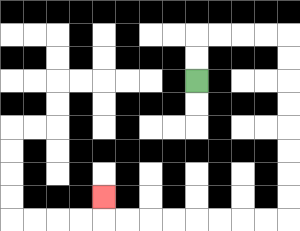{'start': '[8, 3]', 'end': '[4, 8]', 'path_directions': 'U,U,R,R,R,R,D,D,D,D,D,D,D,D,L,L,L,L,L,L,L,L,U', 'path_coordinates': '[[8, 3], [8, 2], [8, 1], [9, 1], [10, 1], [11, 1], [12, 1], [12, 2], [12, 3], [12, 4], [12, 5], [12, 6], [12, 7], [12, 8], [12, 9], [11, 9], [10, 9], [9, 9], [8, 9], [7, 9], [6, 9], [5, 9], [4, 9], [4, 8]]'}